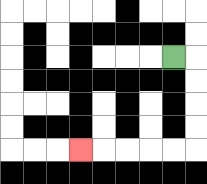{'start': '[7, 2]', 'end': '[3, 6]', 'path_directions': 'R,D,D,D,D,L,L,L,L,L', 'path_coordinates': '[[7, 2], [8, 2], [8, 3], [8, 4], [8, 5], [8, 6], [7, 6], [6, 6], [5, 6], [4, 6], [3, 6]]'}